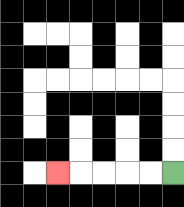{'start': '[7, 7]', 'end': '[2, 7]', 'path_directions': 'L,L,L,L,L', 'path_coordinates': '[[7, 7], [6, 7], [5, 7], [4, 7], [3, 7], [2, 7]]'}